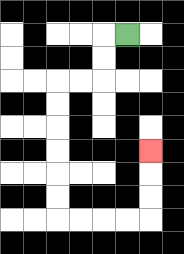{'start': '[5, 1]', 'end': '[6, 6]', 'path_directions': 'L,D,D,L,L,D,D,D,D,D,D,R,R,R,R,U,U,U', 'path_coordinates': '[[5, 1], [4, 1], [4, 2], [4, 3], [3, 3], [2, 3], [2, 4], [2, 5], [2, 6], [2, 7], [2, 8], [2, 9], [3, 9], [4, 9], [5, 9], [6, 9], [6, 8], [6, 7], [6, 6]]'}